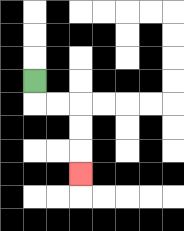{'start': '[1, 3]', 'end': '[3, 7]', 'path_directions': 'D,R,R,D,D,D', 'path_coordinates': '[[1, 3], [1, 4], [2, 4], [3, 4], [3, 5], [3, 6], [3, 7]]'}